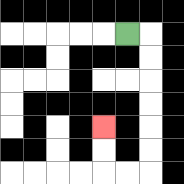{'start': '[5, 1]', 'end': '[4, 5]', 'path_directions': 'R,D,D,D,D,D,D,L,L,U,U', 'path_coordinates': '[[5, 1], [6, 1], [6, 2], [6, 3], [6, 4], [6, 5], [6, 6], [6, 7], [5, 7], [4, 7], [4, 6], [4, 5]]'}